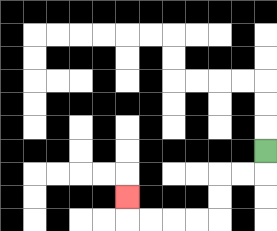{'start': '[11, 6]', 'end': '[5, 8]', 'path_directions': 'D,L,L,D,D,L,L,L,L,U', 'path_coordinates': '[[11, 6], [11, 7], [10, 7], [9, 7], [9, 8], [9, 9], [8, 9], [7, 9], [6, 9], [5, 9], [5, 8]]'}